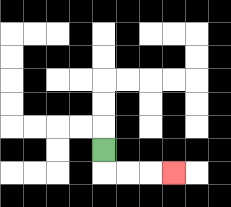{'start': '[4, 6]', 'end': '[7, 7]', 'path_directions': 'D,R,R,R', 'path_coordinates': '[[4, 6], [4, 7], [5, 7], [6, 7], [7, 7]]'}